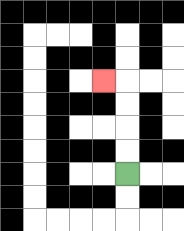{'start': '[5, 7]', 'end': '[4, 3]', 'path_directions': 'U,U,U,U,L', 'path_coordinates': '[[5, 7], [5, 6], [5, 5], [5, 4], [5, 3], [4, 3]]'}